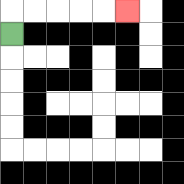{'start': '[0, 1]', 'end': '[5, 0]', 'path_directions': 'U,R,R,R,R,R', 'path_coordinates': '[[0, 1], [0, 0], [1, 0], [2, 0], [3, 0], [4, 0], [5, 0]]'}